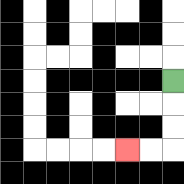{'start': '[7, 3]', 'end': '[5, 6]', 'path_directions': 'D,D,D,L,L', 'path_coordinates': '[[7, 3], [7, 4], [7, 5], [7, 6], [6, 6], [5, 6]]'}